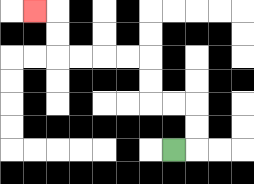{'start': '[7, 6]', 'end': '[1, 0]', 'path_directions': 'R,U,U,L,L,U,U,L,L,L,L,U,U,L', 'path_coordinates': '[[7, 6], [8, 6], [8, 5], [8, 4], [7, 4], [6, 4], [6, 3], [6, 2], [5, 2], [4, 2], [3, 2], [2, 2], [2, 1], [2, 0], [1, 0]]'}